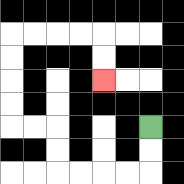{'start': '[6, 5]', 'end': '[4, 3]', 'path_directions': 'D,D,L,L,L,L,U,U,L,L,U,U,U,U,R,R,R,R,D,D', 'path_coordinates': '[[6, 5], [6, 6], [6, 7], [5, 7], [4, 7], [3, 7], [2, 7], [2, 6], [2, 5], [1, 5], [0, 5], [0, 4], [0, 3], [0, 2], [0, 1], [1, 1], [2, 1], [3, 1], [4, 1], [4, 2], [4, 3]]'}